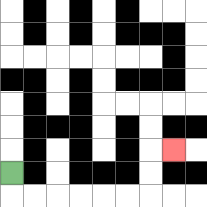{'start': '[0, 7]', 'end': '[7, 6]', 'path_directions': 'D,R,R,R,R,R,R,U,U,R', 'path_coordinates': '[[0, 7], [0, 8], [1, 8], [2, 8], [3, 8], [4, 8], [5, 8], [6, 8], [6, 7], [6, 6], [7, 6]]'}